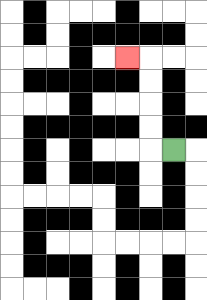{'start': '[7, 6]', 'end': '[5, 2]', 'path_directions': 'L,U,U,U,U,L', 'path_coordinates': '[[7, 6], [6, 6], [6, 5], [6, 4], [6, 3], [6, 2], [5, 2]]'}